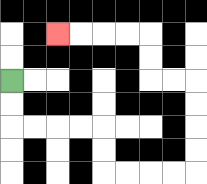{'start': '[0, 3]', 'end': '[2, 1]', 'path_directions': 'D,D,R,R,R,R,D,D,R,R,R,R,U,U,U,U,L,L,U,U,L,L,L,L', 'path_coordinates': '[[0, 3], [0, 4], [0, 5], [1, 5], [2, 5], [3, 5], [4, 5], [4, 6], [4, 7], [5, 7], [6, 7], [7, 7], [8, 7], [8, 6], [8, 5], [8, 4], [8, 3], [7, 3], [6, 3], [6, 2], [6, 1], [5, 1], [4, 1], [3, 1], [2, 1]]'}